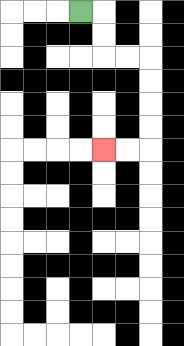{'start': '[3, 0]', 'end': '[4, 6]', 'path_directions': 'R,D,D,R,R,D,D,D,D,L,L', 'path_coordinates': '[[3, 0], [4, 0], [4, 1], [4, 2], [5, 2], [6, 2], [6, 3], [6, 4], [6, 5], [6, 6], [5, 6], [4, 6]]'}